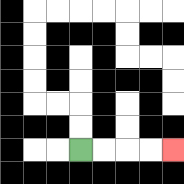{'start': '[3, 6]', 'end': '[7, 6]', 'path_directions': 'R,R,R,R', 'path_coordinates': '[[3, 6], [4, 6], [5, 6], [6, 6], [7, 6]]'}